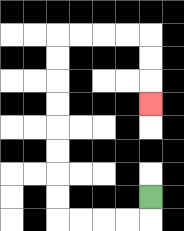{'start': '[6, 8]', 'end': '[6, 4]', 'path_directions': 'D,L,L,L,L,U,U,U,U,U,U,U,U,R,R,R,R,D,D,D', 'path_coordinates': '[[6, 8], [6, 9], [5, 9], [4, 9], [3, 9], [2, 9], [2, 8], [2, 7], [2, 6], [2, 5], [2, 4], [2, 3], [2, 2], [2, 1], [3, 1], [4, 1], [5, 1], [6, 1], [6, 2], [6, 3], [6, 4]]'}